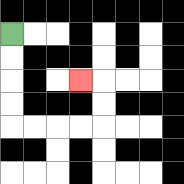{'start': '[0, 1]', 'end': '[3, 3]', 'path_directions': 'D,D,D,D,R,R,R,R,U,U,L', 'path_coordinates': '[[0, 1], [0, 2], [0, 3], [0, 4], [0, 5], [1, 5], [2, 5], [3, 5], [4, 5], [4, 4], [4, 3], [3, 3]]'}